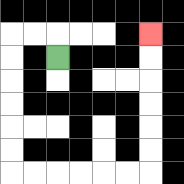{'start': '[2, 2]', 'end': '[6, 1]', 'path_directions': 'U,L,L,D,D,D,D,D,D,R,R,R,R,R,R,U,U,U,U,U,U', 'path_coordinates': '[[2, 2], [2, 1], [1, 1], [0, 1], [0, 2], [0, 3], [0, 4], [0, 5], [0, 6], [0, 7], [1, 7], [2, 7], [3, 7], [4, 7], [5, 7], [6, 7], [6, 6], [6, 5], [6, 4], [6, 3], [6, 2], [6, 1]]'}